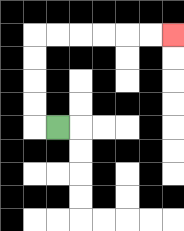{'start': '[2, 5]', 'end': '[7, 1]', 'path_directions': 'L,U,U,U,U,R,R,R,R,R,R', 'path_coordinates': '[[2, 5], [1, 5], [1, 4], [1, 3], [1, 2], [1, 1], [2, 1], [3, 1], [4, 1], [5, 1], [6, 1], [7, 1]]'}